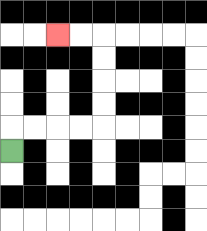{'start': '[0, 6]', 'end': '[2, 1]', 'path_directions': 'U,R,R,R,R,U,U,U,U,L,L', 'path_coordinates': '[[0, 6], [0, 5], [1, 5], [2, 5], [3, 5], [4, 5], [4, 4], [4, 3], [4, 2], [4, 1], [3, 1], [2, 1]]'}